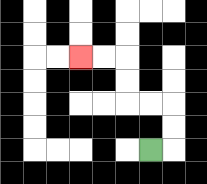{'start': '[6, 6]', 'end': '[3, 2]', 'path_directions': 'R,U,U,L,L,U,U,L,L', 'path_coordinates': '[[6, 6], [7, 6], [7, 5], [7, 4], [6, 4], [5, 4], [5, 3], [5, 2], [4, 2], [3, 2]]'}